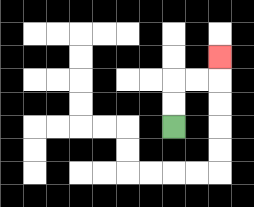{'start': '[7, 5]', 'end': '[9, 2]', 'path_directions': 'U,U,R,R,U', 'path_coordinates': '[[7, 5], [7, 4], [7, 3], [8, 3], [9, 3], [9, 2]]'}